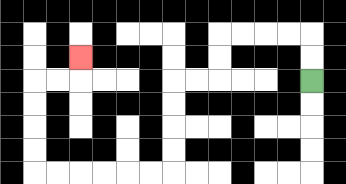{'start': '[13, 3]', 'end': '[3, 2]', 'path_directions': 'U,U,L,L,L,L,D,D,L,L,D,D,D,D,L,L,L,L,L,L,U,U,U,U,R,R,U', 'path_coordinates': '[[13, 3], [13, 2], [13, 1], [12, 1], [11, 1], [10, 1], [9, 1], [9, 2], [9, 3], [8, 3], [7, 3], [7, 4], [7, 5], [7, 6], [7, 7], [6, 7], [5, 7], [4, 7], [3, 7], [2, 7], [1, 7], [1, 6], [1, 5], [1, 4], [1, 3], [2, 3], [3, 3], [3, 2]]'}